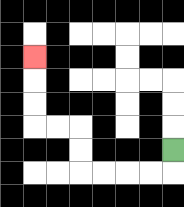{'start': '[7, 6]', 'end': '[1, 2]', 'path_directions': 'D,L,L,L,L,U,U,L,L,U,U,U', 'path_coordinates': '[[7, 6], [7, 7], [6, 7], [5, 7], [4, 7], [3, 7], [3, 6], [3, 5], [2, 5], [1, 5], [1, 4], [1, 3], [1, 2]]'}